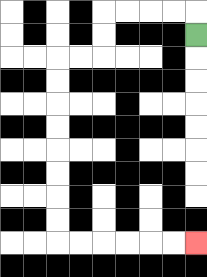{'start': '[8, 1]', 'end': '[8, 10]', 'path_directions': 'U,L,L,L,L,D,D,L,L,D,D,D,D,D,D,D,D,R,R,R,R,R,R', 'path_coordinates': '[[8, 1], [8, 0], [7, 0], [6, 0], [5, 0], [4, 0], [4, 1], [4, 2], [3, 2], [2, 2], [2, 3], [2, 4], [2, 5], [2, 6], [2, 7], [2, 8], [2, 9], [2, 10], [3, 10], [4, 10], [5, 10], [6, 10], [7, 10], [8, 10]]'}